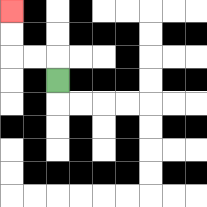{'start': '[2, 3]', 'end': '[0, 0]', 'path_directions': 'U,L,L,U,U', 'path_coordinates': '[[2, 3], [2, 2], [1, 2], [0, 2], [0, 1], [0, 0]]'}